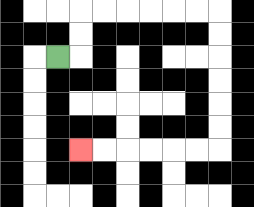{'start': '[2, 2]', 'end': '[3, 6]', 'path_directions': 'R,U,U,R,R,R,R,R,R,D,D,D,D,D,D,L,L,L,L,L,L', 'path_coordinates': '[[2, 2], [3, 2], [3, 1], [3, 0], [4, 0], [5, 0], [6, 0], [7, 0], [8, 0], [9, 0], [9, 1], [9, 2], [9, 3], [9, 4], [9, 5], [9, 6], [8, 6], [7, 6], [6, 6], [5, 6], [4, 6], [3, 6]]'}